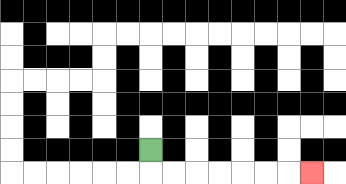{'start': '[6, 6]', 'end': '[13, 7]', 'path_directions': 'D,R,R,R,R,R,R,R', 'path_coordinates': '[[6, 6], [6, 7], [7, 7], [8, 7], [9, 7], [10, 7], [11, 7], [12, 7], [13, 7]]'}